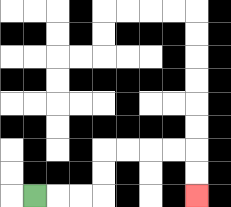{'start': '[1, 8]', 'end': '[8, 8]', 'path_directions': 'R,R,R,U,U,R,R,R,R,D,D', 'path_coordinates': '[[1, 8], [2, 8], [3, 8], [4, 8], [4, 7], [4, 6], [5, 6], [6, 6], [7, 6], [8, 6], [8, 7], [8, 8]]'}